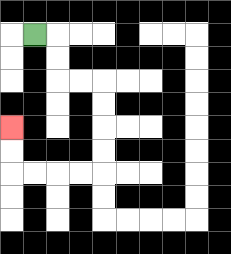{'start': '[1, 1]', 'end': '[0, 5]', 'path_directions': 'R,D,D,R,R,D,D,D,D,L,L,L,L,U,U', 'path_coordinates': '[[1, 1], [2, 1], [2, 2], [2, 3], [3, 3], [4, 3], [4, 4], [4, 5], [4, 6], [4, 7], [3, 7], [2, 7], [1, 7], [0, 7], [0, 6], [0, 5]]'}